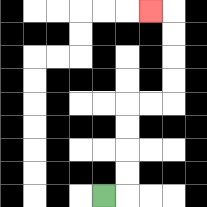{'start': '[4, 8]', 'end': '[6, 0]', 'path_directions': 'R,U,U,U,U,R,R,U,U,U,U,L', 'path_coordinates': '[[4, 8], [5, 8], [5, 7], [5, 6], [5, 5], [5, 4], [6, 4], [7, 4], [7, 3], [7, 2], [7, 1], [7, 0], [6, 0]]'}